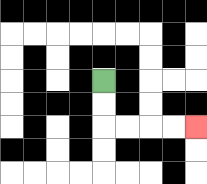{'start': '[4, 3]', 'end': '[8, 5]', 'path_directions': 'D,D,R,R,R,R', 'path_coordinates': '[[4, 3], [4, 4], [4, 5], [5, 5], [6, 5], [7, 5], [8, 5]]'}